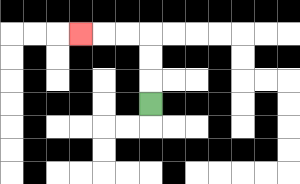{'start': '[6, 4]', 'end': '[3, 1]', 'path_directions': 'U,U,U,L,L,L', 'path_coordinates': '[[6, 4], [6, 3], [6, 2], [6, 1], [5, 1], [4, 1], [3, 1]]'}